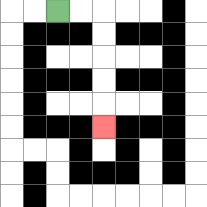{'start': '[2, 0]', 'end': '[4, 5]', 'path_directions': 'R,R,D,D,D,D,D', 'path_coordinates': '[[2, 0], [3, 0], [4, 0], [4, 1], [4, 2], [4, 3], [4, 4], [4, 5]]'}